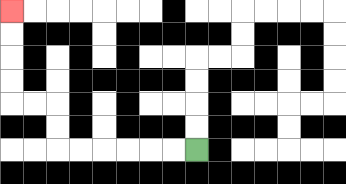{'start': '[8, 6]', 'end': '[0, 0]', 'path_directions': 'L,L,L,L,L,L,U,U,L,L,U,U,U,U', 'path_coordinates': '[[8, 6], [7, 6], [6, 6], [5, 6], [4, 6], [3, 6], [2, 6], [2, 5], [2, 4], [1, 4], [0, 4], [0, 3], [0, 2], [0, 1], [0, 0]]'}